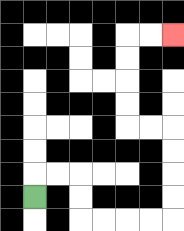{'start': '[1, 8]', 'end': '[7, 1]', 'path_directions': 'U,R,R,D,D,R,R,R,R,U,U,U,U,L,L,U,U,U,U,R,R', 'path_coordinates': '[[1, 8], [1, 7], [2, 7], [3, 7], [3, 8], [3, 9], [4, 9], [5, 9], [6, 9], [7, 9], [7, 8], [7, 7], [7, 6], [7, 5], [6, 5], [5, 5], [5, 4], [5, 3], [5, 2], [5, 1], [6, 1], [7, 1]]'}